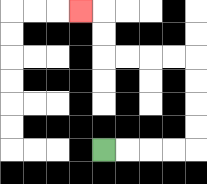{'start': '[4, 6]', 'end': '[3, 0]', 'path_directions': 'R,R,R,R,U,U,U,U,L,L,L,L,U,U,L', 'path_coordinates': '[[4, 6], [5, 6], [6, 6], [7, 6], [8, 6], [8, 5], [8, 4], [8, 3], [8, 2], [7, 2], [6, 2], [5, 2], [4, 2], [4, 1], [4, 0], [3, 0]]'}